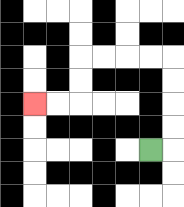{'start': '[6, 6]', 'end': '[1, 4]', 'path_directions': 'R,U,U,U,U,L,L,L,L,D,D,L,L', 'path_coordinates': '[[6, 6], [7, 6], [7, 5], [7, 4], [7, 3], [7, 2], [6, 2], [5, 2], [4, 2], [3, 2], [3, 3], [3, 4], [2, 4], [1, 4]]'}